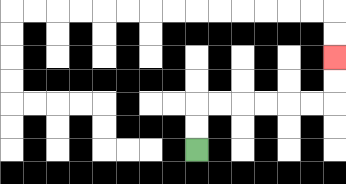{'start': '[8, 6]', 'end': '[14, 2]', 'path_directions': 'U,U,R,R,R,R,R,R,U,U', 'path_coordinates': '[[8, 6], [8, 5], [8, 4], [9, 4], [10, 4], [11, 4], [12, 4], [13, 4], [14, 4], [14, 3], [14, 2]]'}